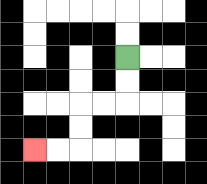{'start': '[5, 2]', 'end': '[1, 6]', 'path_directions': 'D,D,L,L,D,D,L,L', 'path_coordinates': '[[5, 2], [5, 3], [5, 4], [4, 4], [3, 4], [3, 5], [3, 6], [2, 6], [1, 6]]'}